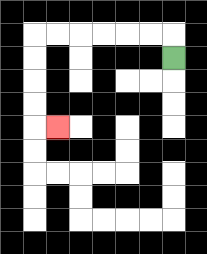{'start': '[7, 2]', 'end': '[2, 5]', 'path_directions': 'U,L,L,L,L,L,L,D,D,D,D,R', 'path_coordinates': '[[7, 2], [7, 1], [6, 1], [5, 1], [4, 1], [3, 1], [2, 1], [1, 1], [1, 2], [1, 3], [1, 4], [1, 5], [2, 5]]'}